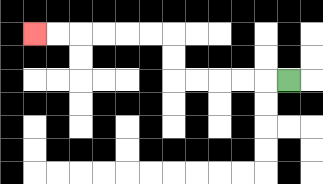{'start': '[12, 3]', 'end': '[1, 1]', 'path_directions': 'L,L,L,L,L,U,U,L,L,L,L,L,L', 'path_coordinates': '[[12, 3], [11, 3], [10, 3], [9, 3], [8, 3], [7, 3], [7, 2], [7, 1], [6, 1], [5, 1], [4, 1], [3, 1], [2, 1], [1, 1]]'}